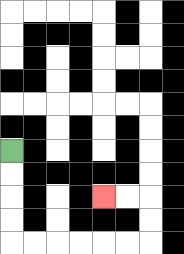{'start': '[0, 6]', 'end': '[4, 8]', 'path_directions': 'D,D,D,D,R,R,R,R,R,R,U,U,L,L', 'path_coordinates': '[[0, 6], [0, 7], [0, 8], [0, 9], [0, 10], [1, 10], [2, 10], [3, 10], [4, 10], [5, 10], [6, 10], [6, 9], [6, 8], [5, 8], [4, 8]]'}